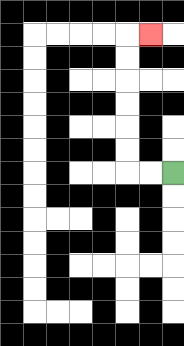{'start': '[7, 7]', 'end': '[6, 1]', 'path_directions': 'L,L,U,U,U,U,U,U,R', 'path_coordinates': '[[7, 7], [6, 7], [5, 7], [5, 6], [5, 5], [5, 4], [5, 3], [5, 2], [5, 1], [6, 1]]'}